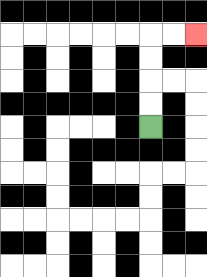{'start': '[6, 5]', 'end': '[8, 1]', 'path_directions': 'U,U,U,U,R,R', 'path_coordinates': '[[6, 5], [6, 4], [6, 3], [6, 2], [6, 1], [7, 1], [8, 1]]'}